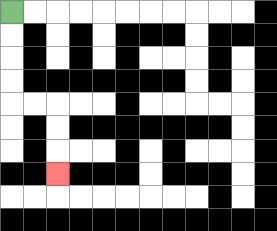{'start': '[0, 0]', 'end': '[2, 7]', 'path_directions': 'D,D,D,D,R,R,D,D,D', 'path_coordinates': '[[0, 0], [0, 1], [0, 2], [0, 3], [0, 4], [1, 4], [2, 4], [2, 5], [2, 6], [2, 7]]'}